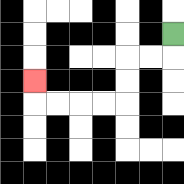{'start': '[7, 1]', 'end': '[1, 3]', 'path_directions': 'D,L,L,D,D,L,L,L,L,U', 'path_coordinates': '[[7, 1], [7, 2], [6, 2], [5, 2], [5, 3], [5, 4], [4, 4], [3, 4], [2, 4], [1, 4], [1, 3]]'}